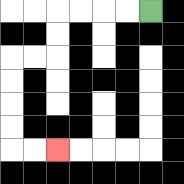{'start': '[6, 0]', 'end': '[2, 6]', 'path_directions': 'L,L,L,L,D,D,L,L,D,D,D,D,R,R', 'path_coordinates': '[[6, 0], [5, 0], [4, 0], [3, 0], [2, 0], [2, 1], [2, 2], [1, 2], [0, 2], [0, 3], [0, 4], [0, 5], [0, 6], [1, 6], [2, 6]]'}